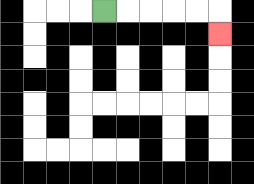{'start': '[4, 0]', 'end': '[9, 1]', 'path_directions': 'R,R,R,R,R,D', 'path_coordinates': '[[4, 0], [5, 0], [6, 0], [7, 0], [8, 0], [9, 0], [9, 1]]'}